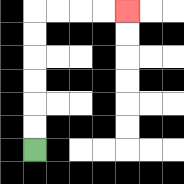{'start': '[1, 6]', 'end': '[5, 0]', 'path_directions': 'U,U,U,U,U,U,R,R,R,R', 'path_coordinates': '[[1, 6], [1, 5], [1, 4], [1, 3], [1, 2], [1, 1], [1, 0], [2, 0], [3, 0], [4, 0], [5, 0]]'}